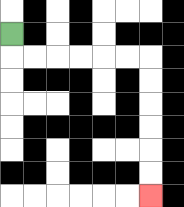{'start': '[0, 1]', 'end': '[6, 8]', 'path_directions': 'D,R,R,R,R,R,R,D,D,D,D,D,D', 'path_coordinates': '[[0, 1], [0, 2], [1, 2], [2, 2], [3, 2], [4, 2], [5, 2], [6, 2], [6, 3], [6, 4], [6, 5], [6, 6], [6, 7], [6, 8]]'}